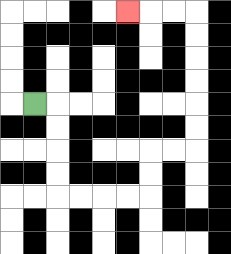{'start': '[1, 4]', 'end': '[5, 0]', 'path_directions': 'R,D,D,D,D,R,R,R,R,U,U,R,R,U,U,U,U,U,U,L,L,L', 'path_coordinates': '[[1, 4], [2, 4], [2, 5], [2, 6], [2, 7], [2, 8], [3, 8], [4, 8], [5, 8], [6, 8], [6, 7], [6, 6], [7, 6], [8, 6], [8, 5], [8, 4], [8, 3], [8, 2], [8, 1], [8, 0], [7, 0], [6, 0], [5, 0]]'}